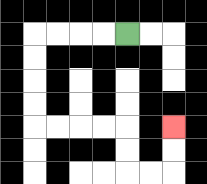{'start': '[5, 1]', 'end': '[7, 5]', 'path_directions': 'L,L,L,L,D,D,D,D,R,R,R,R,D,D,R,R,U,U', 'path_coordinates': '[[5, 1], [4, 1], [3, 1], [2, 1], [1, 1], [1, 2], [1, 3], [1, 4], [1, 5], [2, 5], [3, 5], [4, 5], [5, 5], [5, 6], [5, 7], [6, 7], [7, 7], [7, 6], [7, 5]]'}